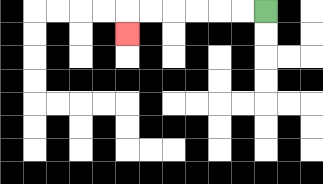{'start': '[11, 0]', 'end': '[5, 1]', 'path_directions': 'L,L,L,L,L,L,D', 'path_coordinates': '[[11, 0], [10, 0], [9, 0], [8, 0], [7, 0], [6, 0], [5, 0], [5, 1]]'}